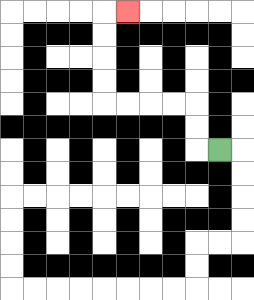{'start': '[9, 6]', 'end': '[5, 0]', 'path_directions': 'L,U,U,L,L,L,L,U,U,U,U,R', 'path_coordinates': '[[9, 6], [8, 6], [8, 5], [8, 4], [7, 4], [6, 4], [5, 4], [4, 4], [4, 3], [4, 2], [4, 1], [4, 0], [5, 0]]'}